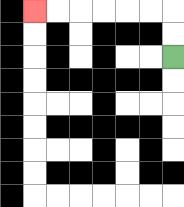{'start': '[7, 2]', 'end': '[1, 0]', 'path_directions': 'U,U,L,L,L,L,L,L', 'path_coordinates': '[[7, 2], [7, 1], [7, 0], [6, 0], [5, 0], [4, 0], [3, 0], [2, 0], [1, 0]]'}